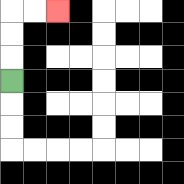{'start': '[0, 3]', 'end': '[2, 0]', 'path_directions': 'U,U,U,R,R', 'path_coordinates': '[[0, 3], [0, 2], [0, 1], [0, 0], [1, 0], [2, 0]]'}